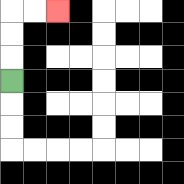{'start': '[0, 3]', 'end': '[2, 0]', 'path_directions': 'U,U,U,R,R', 'path_coordinates': '[[0, 3], [0, 2], [0, 1], [0, 0], [1, 0], [2, 0]]'}